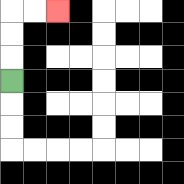{'start': '[0, 3]', 'end': '[2, 0]', 'path_directions': 'U,U,U,R,R', 'path_coordinates': '[[0, 3], [0, 2], [0, 1], [0, 0], [1, 0], [2, 0]]'}